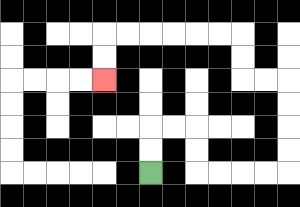{'start': '[6, 7]', 'end': '[4, 3]', 'path_directions': 'U,U,R,R,D,D,R,R,R,R,U,U,U,U,L,L,U,U,L,L,L,L,L,L,D,D', 'path_coordinates': '[[6, 7], [6, 6], [6, 5], [7, 5], [8, 5], [8, 6], [8, 7], [9, 7], [10, 7], [11, 7], [12, 7], [12, 6], [12, 5], [12, 4], [12, 3], [11, 3], [10, 3], [10, 2], [10, 1], [9, 1], [8, 1], [7, 1], [6, 1], [5, 1], [4, 1], [4, 2], [4, 3]]'}